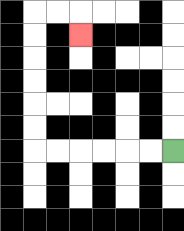{'start': '[7, 6]', 'end': '[3, 1]', 'path_directions': 'L,L,L,L,L,L,U,U,U,U,U,U,R,R,D', 'path_coordinates': '[[7, 6], [6, 6], [5, 6], [4, 6], [3, 6], [2, 6], [1, 6], [1, 5], [1, 4], [1, 3], [1, 2], [1, 1], [1, 0], [2, 0], [3, 0], [3, 1]]'}